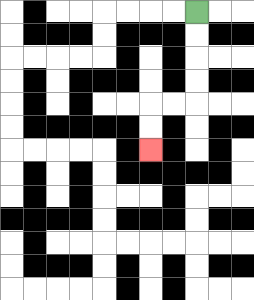{'start': '[8, 0]', 'end': '[6, 6]', 'path_directions': 'D,D,D,D,L,L,D,D', 'path_coordinates': '[[8, 0], [8, 1], [8, 2], [8, 3], [8, 4], [7, 4], [6, 4], [6, 5], [6, 6]]'}